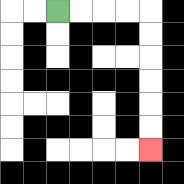{'start': '[2, 0]', 'end': '[6, 6]', 'path_directions': 'R,R,R,R,D,D,D,D,D,D', 'path_coordinates': '[[2, 0], [3, 0], [4, 0], [5, 0], [6, 0], [6, 1], [6, 2], [6, 3], [6, 4], [6, 5], [6, 6]]'}